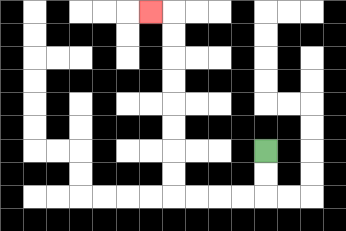{'start': '[11, 6]', 'end': '[6, 0]', 'path_directions': 'D,D,L,L,L,L,U,U,U,U,U,U,U,U,L', 'path_coordinates': '[[11, 6], [11, 7], [11, 8], [10, 8], [9, 8], [8, 8], [7, 8], [7, 7], [7, 6], [7, 5], [7, 4], [7, 3], [7, 2], [7, 1], [7, 0], [6, 0]]'}